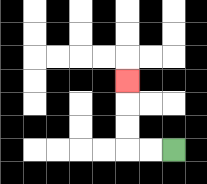{'start': '[7, 6]', 'end': '[5, 3]', 'path_directions': 'L,L,U,U,U', 'path_coordinates': '[[7, 6], [6, 6], [5, 6], [5, 5], [5, 4], [5, 3]]'}